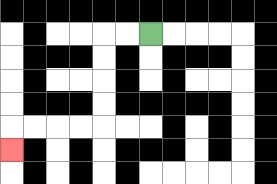{'start': '[6, 1]', 'end': '[0, 6]', 'path_directions': 'L,L,D,D,D,D,L,L,L,L,D', 'path_coordinates': '[[6, 1], [5, 1], [4, 1], [4, 2], [4, 3], [4, 4], [4, 5], [3, 5], [2, 5], [1, 5], [0, 5], [0, 6]]'}